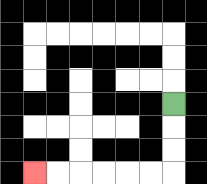{'start': '[7, 4]', 'end': '[1, 7]', 'path_directions': 'D,D,D,L,L,L,L,L,L', 'path_coordinates': '[[7, 4], [7, 5], [7, 6], [7, 7], [6, 7], [5, 7], [4, 7], [3, 7], [2, 7], [1, 7]]'}